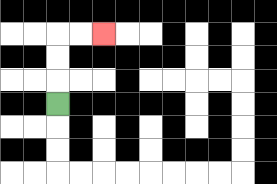{'start': '[2, 4]', 'end': '[4, 1]', 'path_directions': 'U,U,U,R,R', 'path_coordinates': '[[2, 4], [2, 3], [2, 2], [2, 1], [3, 1], [4, 1]]'}